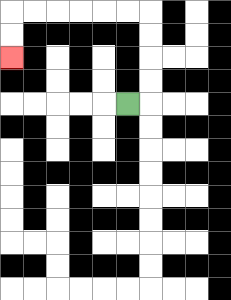{'start': '[5, 4]', 'end': '[0, 2]', 'path_directions': 'R,U,U,U,U,L,L,L,L,L,L,D,D', 'path_coordinates': '[[5, 4], [6, 4], [6, 3], [6, 2], [6, 1], [6, 0], [5, 0], [4, 0], [3, 0], [2, 0], [1, 0], [0, 0], [0, 1], [0, 2]]'}